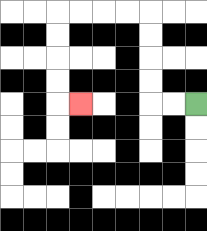{'start': '[8, 4]', 'end': '[3, 4]', 'path_directions': 'L,L,U,U,U,U,L,L,L,L,D,D,D,D,R', 'path_coordinates': '[[8, 4], [7, 4], [6, 4], [6, 3], [6, 2], [6, 1], [6, 0], [5, 0], [4, 0], [3, 0], [2, 0], [2, 1], [2, 2], [2, 3], [2, 4], [3, 4]]'}